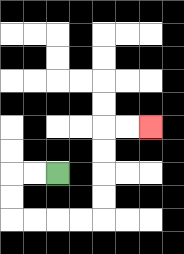{'start': '[2, 7]', 'end': '[6, 5]', 'path_directions': 'L,L,D,D,R,R,R,R,U,U,U,U,R,R', 'path_coordinates': '[[2, 7], [1, 7], [0, 7], [0, 8], [0, 9], [1, 9], [2, 9], [3, 9], [4, 9], [4, 8], [4, 7], [4, 6], [4, 5], [5, 5], [6, 5]]'}